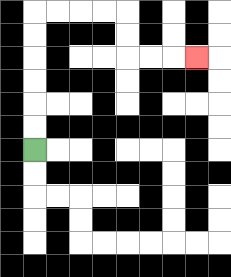{'start': '[1, 6]', 'end': '[8, 2]', 'path_directions': 'U,U,U,U,U,U,R,R,R,R,D,D,R,R,R', 'path_coordinates': '[[1, 6], [1, 5], [1, 4], [1, 3], [1, 2], [1, 1], [1, 0], [2, 0], [3, 0], [4, 0], [5, 0], [5, 1], [5, 2], [6, 2], [7, 2], [8, 2]]'}